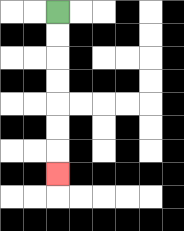{'start': '[2, 0]', 'end': '[2, 7]', 'path_directions': 'D,D,D,D,D,D,D', 'path_coordinates': '[[2, 0], [2, 1], [2, 2], [2, 3], [2, 4], [2, 5], [2, 6], [2, 7]]'}